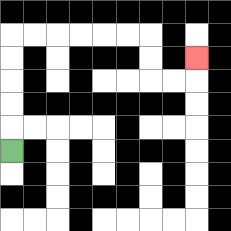{'start': '[0, 6]', 'end': '[8, 2]', 'path_directions': 'U,U,U,U,U,R,R,R,R,R,R,D,D,R,R,U', 'path_coordinates': '[[0, 6], [0, 5], [0, 4], [0, 3], [0, 2], [0, 1], [1, 1], [2, 1], [3, 1], [4, 1], [5, 1], [6, 1], [6, 2], [6, 3], [7, 3], [8, 3], [8, 2]]'}